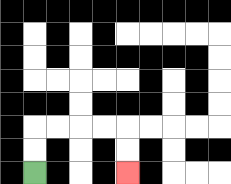{'start': '[1, 7]', 'end': '[5, 7]', 'path_directions': 'U,U,R,R,R,R,D,D', 'path_coordinates': '[[1, 7], [1, 6], [1, 5], [2, 5], [3, 5], [4, 5], [5, 5], [5, 6], [5, 7]]'}